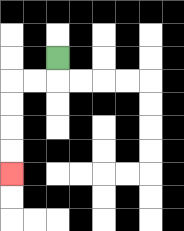{'start': '[2, 2]', 'end': '[0, 7]', 'path_directions': 'D,L,L,D,D,D,D', 'path_coordinates': '[[2, 2], [2, 3], [1, 3], [0, 3], [0, 4], [0, 5], [0, 6], [0, 7]]'}